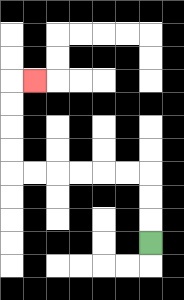{'start': '[6, 10]', 'end': '[1, 3]', 'path_directions': 'U,U,U,L,L,L,L,L,L,U,U,U,U,R', 'path_coordinates': '[[6, 10], [6, 9], [6, 8], [6, 7], [5, 7], [4, 7], [3, 7], [2, 7], [1, 7], [0, 7], [0, 6], [0, 5], [0, 4], [0, 3], [1, 3]]'}